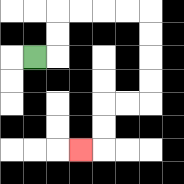{'start': '[1, 2]', 'end': '[3, 6]', 'path_directions': 'R,U,U,R,R,R,R,D,D,D,D,L,L,D,D,L', 'path_coordinates': '[[1, 2], [2, 2], [2, 1], [2, 0], [3, 0], [4, 0], [5, 0], [6, 0], [6, 1], [6, 2], [6, 3], [6, 4], [5, 4], [4, 4], [4, 5], [4, 6], [3, 6]]'}